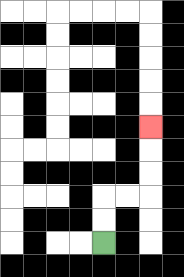{'start': '[4, 10]', 'end': '[6, 5]', 'path_directions': 'U,U,R,R,U,U,U', 'path_coordinates': '[[4, 10], [4, 9], [4, 8], [5, 8], [6, 8], [6, 7], [6, 6], [6, 5]]'}